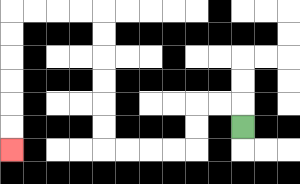{'start': '[10, 5]', 'end': '[0, 6]', 'path_directions': 'U,L,L,D,D,L,L,L,L,U,U,U,U,U,U,L,L,L,L,D,D,D,D,D,D', 'path_coordinates': '[[10, 5], [10, 4], [9, 4], [8, 4], [8, 5], [8, 6], [7, 6], [6, 6], [5, 6], [4, 6], [4, 5], [4, 4], [4, 3], [4, 2], [4, 1], [4, 0], [3, 0], [2, 0], [1, 0], [0, 0], [0, 1], [0, 2], [0, 3], [0, 4], [0, 5], [0, 6]]'}